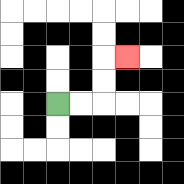{'start': '[2, 4]', 'end': '[5, 2]', 'path_directions': 'R,R,U,U,R', 'path_coordinates': '[[2, 4], [3, 4], [4, 4], [4, 3], [4, 2], [5, 2]]'}